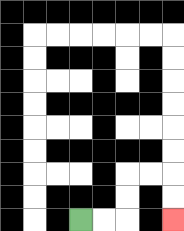{'start': '[3, 9]', 'end': '[7, 9]', 'path_directions': 'R,R,U,U,R,R,D,D', 'path_coordinates': '[[3, 9], [4, 9], [5, 9], [5, 8], [5, 7], [6, 7], [7, 7], [7, 8], [7, 9]]'}